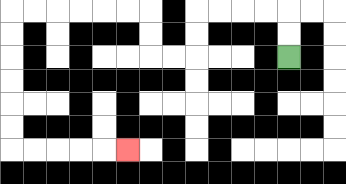{'start': '[12, 2]', 'end': '[5, 6]', 'path_directions': 'U,U,L,L,L,L,D,D,L,L,U,U,L,L,L,L,L,L,D,D,D,D,D,D,R,R,R,R,R', 'path_coordinates': '[[12, 2], [12, 1], [12, 0], [11, 0], [10, 0], [9, 0], [8, 0], [8, 1], [8, 2], [7, 2], [6, 2], [6, 1], [6, 0], [5, 0], [4, 0], [3, 0], [2, 0], [1, 0], [0, 0], [0, 1], [0, 2], [0, 3], [0, 4], [0, 5], [0, 6], [1, 6], [2, 6], [3, 6], [4, 6], [5, 6]]'}